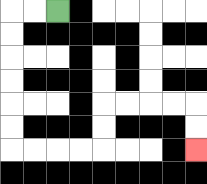{'start': '[2, 0]', 'end': '[8, 6]', 'path_directions': 'L,L,D,D,D,D,D,D,R,R,R,R,U,U,R,R,R,R,D,D', 'path_coordinates': '[[2, 0], [1, 0], [0, 0], [0, 1], [0, 2], [0, 3], [0, 4], [0, 5], [0, 6], [1, 6], [2, 6], [3, 6], [4, 6], [4, 5], [4, 4], [5, 4], [6, 4], [7, 4], [8, 4], [8, 5], [8, 6]]'}